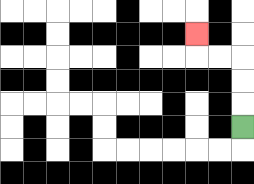{'start': '[10, 5]', 'end': '[8, 1]', 'path_directions': 'U,U,U,L,L,U', 'path_coordinates': '[[10, 5], [10, 4], [10, 3], [10, 2], [9, 2], [8, 2], [8, 1]]'}